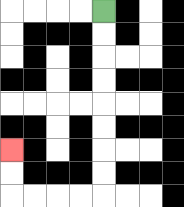{'start': '[4, 0]', 'end': '[0, 6]', 'path_directions': 'D,D,D,D,D,D,D,D,L,L,L,L,U,U', 'path_coordinates': '[[4, 0], [4, 1], [4, 2], [4, 3], [4, 4], [4, 5], [4, 6], [4, 7], [4, 8], [3, 8], [2, 8], [1, 8], [0, 8], [0, 7], [0, 6]]'}